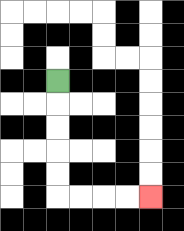{'start': '[2, 3]', 'end': '[6, 8]', 'path_directions': 'D,D,D,D,D,R,R,R,R', 'path_coordinates': '[[2, 3], [2, 4], [2, 5], [2, 6], [2, 7], [2, 8], [3, 8], [4, 8], [5, 8], [6, 8]]'}